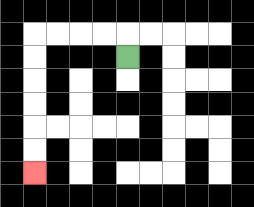{'start': '[5, 2]', 'end': '[1, 7]', 'path_directions': 'U,L,L,L,L,D,D,D,D,D,D', 'path_coordinates': '[[5, 2], [5, 1], [4, 1], [3, 1], [2, 1], [1, 1], [1, 2], [1, 3], [1, 4], [1, 5], [1, 6], [1, 7]]'}